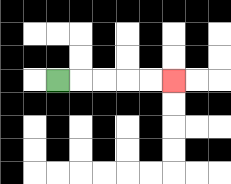{'start': '[2, 3]', 'end': '[7, 3]', 'path_directions': 'R,R,R,R,R', 'path_coordinates': '[[2, 3], [3, 3], [4, 3], [5, 3], [6, 3], [7, 3]]'}